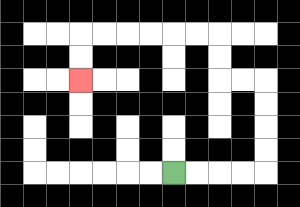{'start': '[7, 7]', 'end': '[3, 3]', 'path_directions': 'R,R,R,R,U,U,U,U,L,L,U,U,L,L,L,L,L,L,D,D', 'path_coordinates': '[[7, 7], [8, 7], [9, 7], [10, 7], [11, 7], [11, 6], [11, 5], [11, 4], [11, 3], [10, 3], [9, 3], [9, 2], [9, 1], [8, 1], [7, 1], [6, 1], [5, 1], [4, 1], [3, 1], [3, 2], [3, 3]]'}